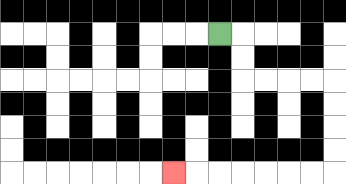{'start': '[9, 1]', 'end': '[7, 7]', 'path_directions': 'R,D,D,R,R,R,R,D,D,D,D,L,L,L,L,L,L,L', 'path_coordinates': '[[9, 1], [10, 1], [10, 2], [10, 3], [11, 3], [12, 3], [13, 3], [14, 3], [14, 4], [14, 5], [14, 6], [14, 7], [13, 7], [12, 7], [11, 7], [10, 7], [9, 7], [8, 7], [7, 7]]'}